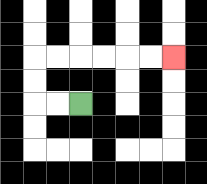{'start': '[3, 4]', 'end': '[7, 2]', 'path_directions': 'L,L,U,U,R,R,R,R,R,R', 'path_coordinates': '[[3, 4], [2, 4], [1, 4], [1, 3], [1, 2], [2, 2], [3, 2], [4, 2], [5, 2], [6, 2], [7, 2]]'}